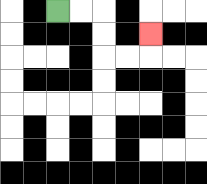{'start': '[2, 0]', 'end': '[6, 1]', 'path_directions': 'R,R,D,D,R,R,U', 'path_coordinates': '[[2, 0], [3, 0], [4, 0], [4, 1], [4, 2], [5, 2], [6, 2], [6, 1]]'}